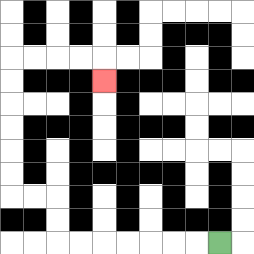{'start': '[9, 10]', 'end': '[4, 3]', 'path_directions': 'L,L,L,L,L,L,L,U,U,L,L,U,U,U,U,U,U,R,R,R,R,D', 'path_coordinates': '[[9, 10], [8, 10], [7, 10], [6, 10], [5, 10], [4, 10], [3, 10], [2, 10], [2, 9], [2, 8], [1, 8], [0, 8], [0, 7], [0, 6], [0, 5], [0, 4], [0, 3], [0, 2], [1, 2], [2, 2], [3, 2], [4, 2], [4, 3]]'}